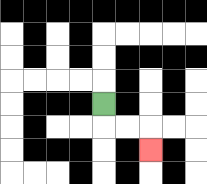{'start': '[4, 4]', 'end': '[6, 6]', 'path_directions': 'D,R,R,D', 'path_coordinates': '[[4, 4], [4, 5], [5, 5], [6, 5], [6, 6]]'}